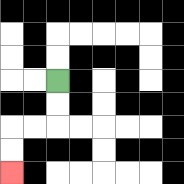{'start': '[2, 3]', 'end': '[0, 7]', 'path_directions': 'D,D,L,L,D,D', 'path_coordinates': '[[2, 3], [2, 4], [2, 5], [1, 5], [0, 5], [0, 6], [0, 7]]'}